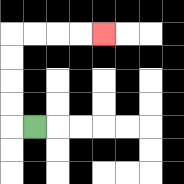{'start': '[1, 5]', 'end': '[4, 1]', 'path_directions': 'L,U,U,U,U,R,R,R,R', 'path_coordinates': '[[1, 5], [0, 5], [0, 4], [0, 3], [0, 2], [0, 1], [1, 1], [2, 1], [3, 1], [4, 1]]'}